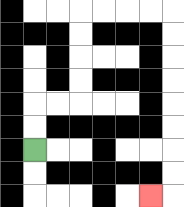{'start': '[1, 6]', 'end': '[6, 8]', 'path_directions': 'U,U,R,R,U,U,U,U,R,R,R,R,D,D,D,D,D,D,D,D,L', 'path_coordinates': '[[1, 6], [1, 5], [1, 4], [2, 4], [3, 4], [3, 3], [3, 2], [3, 1], [3, 0], [4, 0], [5, 0], [6, 0], [7, 0], [7, 1], [7, 2], [7, 3], [7, 4], [7, 5], [7, 6], [7, 7], [7, 8], [6, 8]]'}